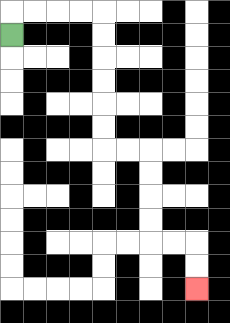{'start': '[0, 1]', 'end': '[8, 12]', 'path_directions': 'U,R,R,R,R,D,D,D,D,D,D,R,R,D,D,D,D,R,R,D,D', 'path_coordinates': '[[0, 1], [0, 0], [1, 0], [2, 0], [3, 0], [4, 0], [4, 1], [4, 2], [4, 3], [4, 4], [4, 5], [4, 6], [5, 6], [6, 6], [6, 7], [6, 8], [6, 9], [6, 10], [7, 10], [8, 10], [8, 11], [8, 12]]'}